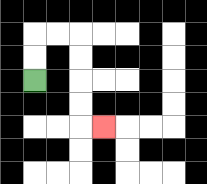{'start': '[1, 3]', 'end': '[4, 5]', 'path_directions': 'U,U,R,R,D,D,D,D,R', 'path_coordinates': '[[1, 3], [1, 2], [1, 1], [2, 1], [3, 1], [3, 2], [3, 3], [3, 4], [3, 5], [4, 5]]'}